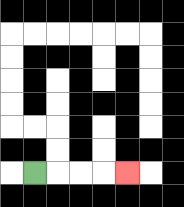{'start': '[1, 7]', 'end': '[5, 7]', 'path_directions': 'R,R,R,R', 'path_coordinates': '[[1, 7], [2, 7], [3, 7], [4, 7], [5, 7]]'}